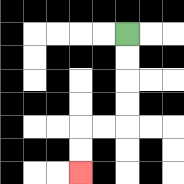{'start': '[5, 1]', 'end': '[3, 7]', 'path_directions': 'D,D,D,D,L,L,D,D', 'path_coordinates': '[[5, 1], [5, 2], [5, 3], [5, 4], [5, 5], [4, 5], [3, 5], [3, 6], [3, 7]]'}